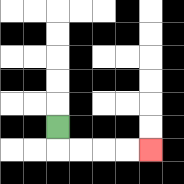{'start': '[2, 5]', 'end': '[6, 6]', 'path_directions': 'D,R,R,R,R', 'path_coordinates': '[[2, 5], [2, 6], [3, 6], [4, 6], [5, 6], [6, 6]]'}